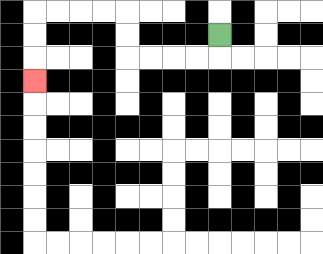{'start': '[9, 1]', 'end': '[1, 3]', 'path_directions': 'D,L,L,L,L,U,U,L,L,L,L,D,D,D', 'path_coordinates': '[[9, 1], [9, 2], [8, 2], [7, 2], [6, 2], [5, 2], [5, 1], [5, 0], [4, 0], [3, 0], [2, 0], [1, 0], [1, 1], [1, 2], [1, 3]]'}